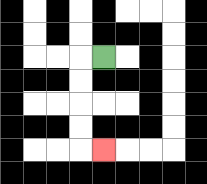{'start': '[4, 2]', 'end': '[4, 6]', 'path_directions': 'L,D,D,D,D,R', 'path_coordinates': '[[4, 2], [3, 2], [3, 3], [3, 4], [3, 5], [3, 6], [4, 6]]'}